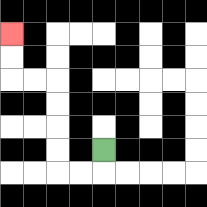{'start': '[4, 6]', 'end': '[0, 1]', 'path_directions': 'D,L,L,U,U,U,U,L,L,U,U', 'path_coordinates': '[[4, 6], [4, 7], [3, 7], [2, 7], [2, 6], [2, 5], [2, 4], [2, 3], [1, 3], [0, 3], [0, 2], [0, 1]]'}